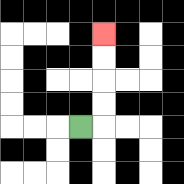{'start': '[3, 5]', 'end': '[4, 1]', 'path_directions': 'R,U,U,U,U', 'path_coordinates': '[[3, 5], [4, 5], [4, 4], [4, 3], [4, 2], [4, 1]]'}